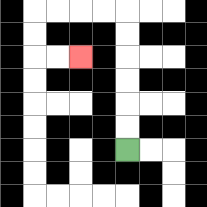{'start': '[5, 6]', 'end': '[3, 2]', 'path_directions': 'U,U,U,U,U,U,L,L,L,L,D,D,R,R', 'path_coordinates': '[[5, 6], [5, 5], [5, 4], [5, 3], [5, 2], [5, 1], [5, 0], [4, 0], [3, 0], [2, 0], [1, 0], [1, 1], [1, 2], [2, 2], [3, 2]]'}